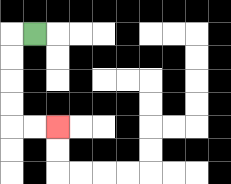{'start': '[1, 1]', 'end': '[2, 5]', 'path_directions': 'L,D,D,D,D,R,R', 'path_coordinates': '[[1, 1], [0, 1], [0, 2], [0, 3], [0, 4], [0, 5], [1, 5], [2, 5]]'}